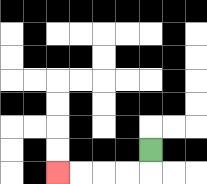{'start': '[6, 6]', 'end': '[2, 7]', 'path_directions': 'D,L,L,L,L', 'path_coordinates': '[[6, 6], [6, 7], [5, 7], [4, 7], [3, 7], [2, 7]]'}